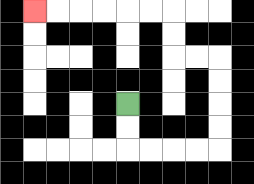{'start': '[5, 4]', 'end': '[1, 0]', 'path_directions': 'D,D,R,R,R,R,U,U,U,U,L,L,U,U,L,L,L,L,L,L', 'path_coordinates': '[[5, 4], [5, 5], [5, 6], [6, 6], [7, 6], [8, 6], [9, 6], [9, 5], [9, 4], [9, 3], [9, 2], [8, 2], [7, 2], [7, 1], [7, 0], [6, 0], [5, 0], [4, 0], [3, 0], [2, 0], [1, 0]]'}